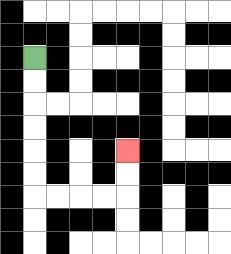{'start': '[1, 2]', 'end': '[5, 6]', 'path_directions': 'D,D,D,D,D,D,R,R,R,R,U,U', 'path_coordinates': '[[1, 2], [1, 3], [1, 4], [1, 5], [1, 6], [1, 7], [1, 8], [2, 8], [3, 8], [4, 8], [5, 8], [5, 7], [5, 6]]'}